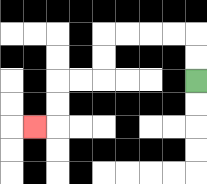{'start': '[8, 3]', 'end': '[1, 5]', 'path_directions': 'U,U,L,L,L,L,D,D,L,L,D,D,L', 'path_coordinates': '[[8, 3], [8, 2], [8, 1], [7, 1], [6, 1], [5, 1], [4, 1], [4, 2], [4, 3], [3, 3], [2, 3], [2, 4], [2, 5], [1, 5]]'}